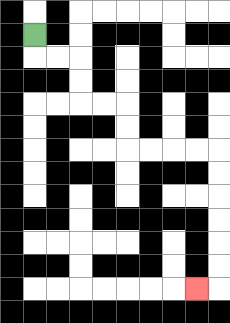{'start': '[1, 1]', 'end': '[8, 12]', 'path_directions': 'D,R,R,D,D,R,R,D,D,R,R,R,R,D,D,D,D,D,D,L', 'path_coordinates': '[[1, 1], [1, 2], [2, 2], [3, 2], [3, 3], [3, 4], [4, 4], [5, 4], [5, 5], [5, 6], [6, 6], [7, 6], [8, 6], [9, 6], [9, 7], [9, 8], [9, 9], [9, 10], [9, 11], [9, 12], [8, 12]]'}